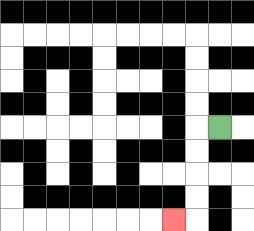{'start': '[9, 5]', 'end': '[7, 9]', 'path_directions': 'L,D,D,D,D,L', 'path_coordinates': '[[9, 5], [8, 5], [8, 6], [8, 7], [8, 8], [8, 9], [7, 9]]'}